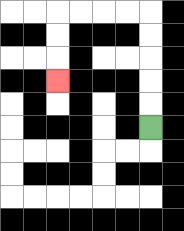{'start': '[6, 5]', 'end': '[2, 3]', 'path_directions': 'U,U,U,U,U,L,L,L,L,D,D,D', 'path_coordinates': '[[6, 5], [6, 4], [6, 3], [6, 2], [6, 1], [6, 0], [5, 0], [4, 0], [3, 0], [2, 0], [2, 1], [2, 2], [2, 3]]'}